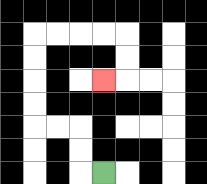{'start': '[4, 7]', 'end': '[4, 3]', 'path_directions': 'L,U,U,L,L,U,U,U,U,R,R,R,R,D,D,L', 'path_coordinates': '[[4, 7], [3, 7], [3, 6], [3, 5], [2, 5], [1, 5], [1, 4], [1, 3], [1, 2], [1, 1], [2, 1], [3, 1], [4, 1], [5, 1], [5, 2], [5, 3], [4, 3]]'}